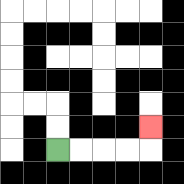{'start': '[2, 6]', 'end': '[6, 5]', 'path_directions': 'R,R,R,R,U', 'path_coordinates': '[[2, 6], [3, 6], [4, 6], [5, 6], [6, 6], [6, 5]]'}